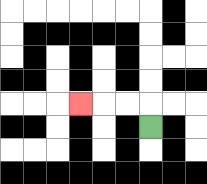{'start': '[6, 5]', 'end': '[3, 4]', 'path_directions': 'U,L,L,L', 'path_coordinates': '[[6, 5], [6, 4], [5, 4], [4, 4], [3, 4]]'}